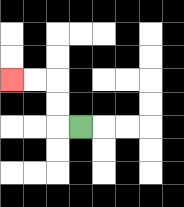{'start': '[3, 5]', 'end': '[0, 3]', 'path_directions': 'L,U,U,L,L', 'path_coordinates': '[[3, 5], [2, 5], [2, 4], [2, 3], [1, 3], [0, 3]]'}